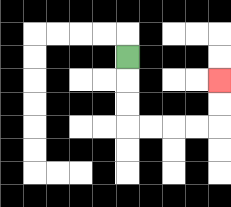{'start': '[5, 2]', 'end': '[9, 3]', 'path_directions': 'D,D,D,R,R,R,R,U,U', 'path_coordinates': '[[5, 2], [5, 3], [5, 4], [5, 5], [6, 5], [7, 5], [8, 5], [9, 5], [9, 4], [9, 3]]'}